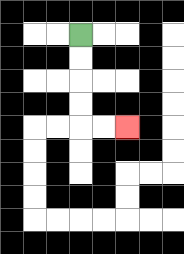{'start': '[3, 1]', 'end': '[5, 5]', 'path_directions': 'D,D,D,D,R,R', 'path_coordinates': '[[3, 1], [3, 2], [3, 3], [3, 4], [3, 5], [4, 5], [5, 5]]'}